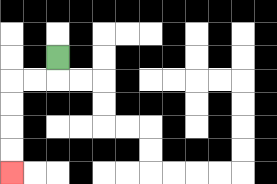{'start': '[2, 2]', 'end': '[0, 7]', 'path_directions': 'D,L,L,D,D,D,D', 'path_coordinates': '[[2, 2], [2, 3], [1, 3], [0, 3], [0, 4], [0, 5], [0, 6], [0, 7]]'}